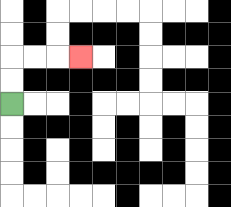{'start': '[0, 4]', 'end': '[3, 2]', 'path_directions': 'U,U,R,R,R', 'path_coordinates': '[[0, 4], [0, 3], [0, 2], [1, 2], [2, 2], [3, 2]]'}